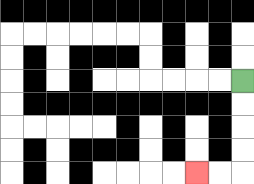{'start': '[10, 3]', 'end': '[8, 7]', 'path_directions': 'D,D,D,D,L,L', 'path_coordinates': '[[10, 3], [10, 4], [10, 5], [10, 6], [10, 7], [9, 7], [8, 7]]'}